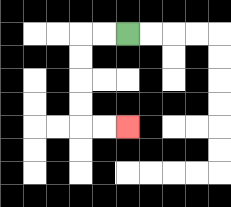{'start': '[5, 1]', 'end': '[5, 5]', 'path_directions': 'L,L,D,D,D,D,R,R', 'path_coordinates': '[[5, 1], [4, 1], [3, 1], [3, 2], [3, 3], [3, 4], [3, 5], [4, 5], [5, 5]]'}